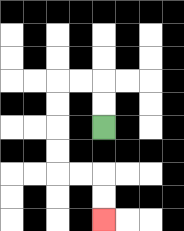{'start': '[4, 5]', 'end': '[4, 9]', 'path_directions': 'U,U,L,L,D,D,D,D,R,R,D,D', 'path_coordinates': '[[4, 5], [4, 4], [4, 3], [3, 3], [2, 3], [2, 4], [2, 5], [2, 6], [2, 7], [3, 7], [4, 7], [4, 8], [4, 9]]'}